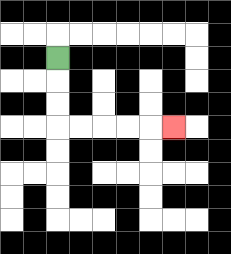{'start': '[2, 2]', 'end': '[7, 5]', 'path_directions': 'D,D,D,R,R,R,R,R', 'path_coordinates': '[[2, 2], [2, 3], [2, 4], [2, 5], [3, 5], [4, 5], [5, 5], [6, 5], [7, 5]]'}